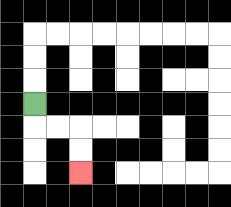{'start': '[1, 4]', 'end': '[3, 7]', 'path_directions': 'D,R,R,D,D', 'path_coordinates': '[[1, 4], [1, 5], [2, 5], [3, 5], [3, 6], [3, 7]]'}